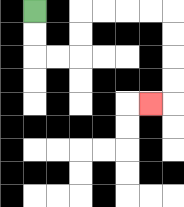{'start': '[1, 0]', 'end': '[6, 4]', 'path_directions': 'D,D,R,R,U,U,R,R,R,R,D,D,D,D,L', 'path_coordinates': '[[1, 0], [1, 1], [1, 2], [2, 2], [3, 2], [3, 1], [3, 0], [4, 0], [5, 0], [6, 0], [7, 0], [7, 1], [7, 2], [7, 3], [7, 4], [6, 4]]'}